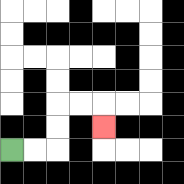{'start': '[0, 6]', 'end': '[4, 5]', 'path_directions': 'R,R,U,U,R,R,D', 'path_coordinates': '[[0, 6], [1, 6], [2, 6], [2, 5], [2, 4], [3, 4], [4, 4], [4, 5]]'}